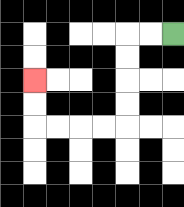{'start': '[7, 1]', 'end': '[1, 3]', 'path_directions': 'L,L,D,D,D,D,L,L,L,L,U,U', 'path_coordinates': '[[7, 1], [6, 1], [5, 1], [5, 2], [5, 3], [5, 4], [5, 5], [4, 5], [3, 5], [2, 5], [1, 5], [1, 4], [1, 3]]'}